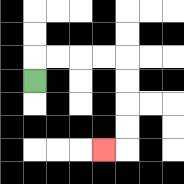{'start': '[1, 3]', 'end': '[4, 6]', 'path_directions': 'U,R,R,R,R,D,D,D,D,L', 'path_coordinates': '[[1, 3], [1, 2], [2, 2], [3, 2], [4, 2], [5, 2], [5, 3], [5, 4], [5, 5], [5, 6], [4, 6]]'}